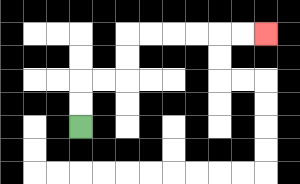{'start': '[3, 5]', 'end': '[11, 1]', 'path_directions': 'U,U,R,R,U,U,R,R,R,R,R,R', 'path_coordinates': '[[3, 5], [3, 4], [3, 3], [4, 3], [5, 3], [5, 2], [5, 1], [6, 1], [7, 1], [8, 1], [9, 1], [10, 1], [11, 1]]'}